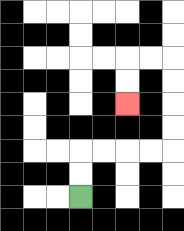{'start': '[3, 8]', 'end': '[5, 4]', 'path_directions': 'U,U,R,R,R,R,U,U,U,U,L,L,D,D', 'path_coordinates': '[[3, 8], [3, 7], [3, 6], [4, 6], [5, 6], [6, 6], [7, 6], [7, 5], [7, 4], [7, 3], [7, 2], [6, 2], [5, 2], [5, 3], [5, 4]]'}